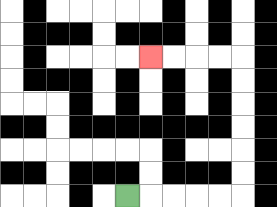{'start': '[5, 8]', 'end': '[6, 2]', 'path_directions': 'R,R,R,R,R,U,U,U,U,U,U,L,L,L,L', 'path_coordinates': '[[5, 8], [6, 8], [7, 8], [8, 8], [9, 8], [10, 8], [10, 7], [10, 6], [10, 5], [10, 4], [10, 3], [10, 2], [9, 2], [8, 2], [7, 2], [6, 2]]'}